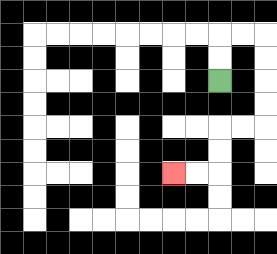{'start': '[9, 3]', 'end': '[7, 7]', 'path_directions': 'U,U,R,R,D,D,D,D,L,L,D,D,L,L', 'path_coordinates': '[[9, 3], [9, 2], [9, 1], [10, 1], [11, 1], [11, 2], [11, 3], [11, 4], [11, 5], [10, 5], [9, 5], [9, 6], [9, 7], [8, 7], [7, 7]]'}